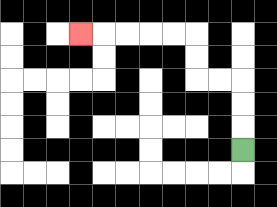{'start': '[10, 6]', 'end': '[3, 1]', 'path_directions': 'U,U,U,L,L,U,U,L,L,L,L,L', 'path_coordinates': '[[10, 6], [10, 5], [10, 4], [10, 3], [9, 3], [8, 3], [8, 2], [8, 1], [7, 1], [6, 1], [5, 1], [4, 1], [3, 1]]'}